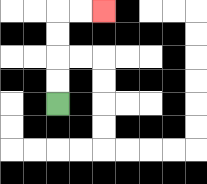{'start': '[2, 4]', 'end': '[4, 0]', 'path_directions': 'U,U,U,U,R,R', 'path_coordinates': '[[2, 4], [2, 3], [2, 2], [2, 1], [2, 0], [3, 0], [4, 0]]'}